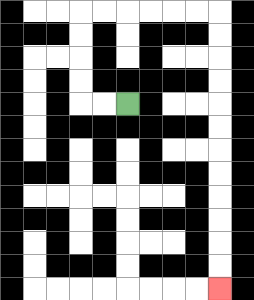{'start': '[5, 4]', 'end': '[9, 12]', 'path_directions': 'L,L,U,U,U,U,R,R,R,R,R,R,D,D,D,D,D,D,D,D,D,D,D,D', 'path_coordinates': '[[5, 4], [4, 4], [3, 4], [3, 3], [3, 2], [3, 1], [3, 0], [4, 0], [5, 0], [6, 0], [7, 0], [8, 0], [9, 0], [9, 1], [9, 2], [9, 3], [9, 4], [9, 5], [9, 6], [9, 7], [9, 8], [9, 9], [9, 10], [9, 11], [9, 12]]'}